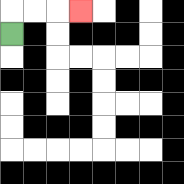{'start': '[0, 1]', 'end': '[3, 0]', 'path_directions': 'U,R,R,R', 'path_coordinates': '[[0, 1], [0, 0], [1, 0], [2, 0], [3, 0]]'}